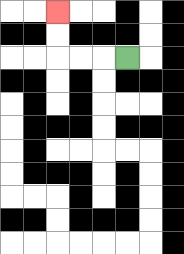{'start': '[5, 2]', 'end': '[2, 0]', 'path_directions': 'L,L,L,U,U', 'path_coordinates': '[[5, 2], [4, 2], [3, 2], [2, 2], [2, 1], [2, 0]]'}